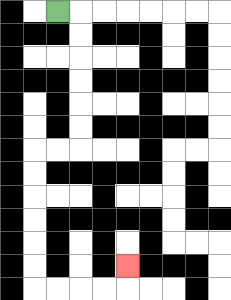{'start': '[2, 0]', 'end': '[5, 11]', 'path_directions': 'R,D,D,D,D,D,D,L,L,D,D,D,D,D,D,R,R,R,R,U', 'path_coordinates': '[[2, 0], [3, 0], [3, 1], [3, 2], [3, 3], [3, 4], [3, 5], [3, 6], [2, 6], [1, 6], [1, 7], [1, 8], [1, 9], [1, 10], [1, 11], [1, 12], [2, 12], [3, 12], [4, 12], [5, 12], [5, 11]]'}